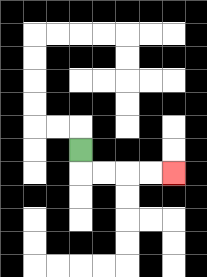{'start': '[3, 6]', 'end': '[7, 7]', 'path_directions': 'D,R,R,R,R', 'path_coordinates': '[[3, 6], [3, 7], [4, 7], [5, 7], [6, 7], [7, 7]]'}